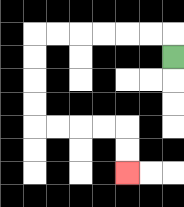{'start': '[7, 2]', 'end': '[5, 7]', 'path_directions': 'U,L,L,L,L,L,L,D,D,D,D,R,R,R,R,D,D', 'path_coordinates': '[[7, 2], [7, 1], [6, 1], [5, 1], [4, 1], [3, 1], [2, 1], [1, 1], [1, 2], [1, 3], [1, 4], [1, 5], [2, 5], [3, 5], [4, 5], [5, 5], [5, 6], [5, 7]]'}